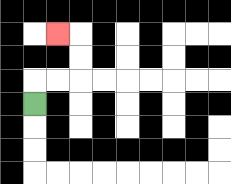{'start': '[1, 4]', 'end': '[2, 1]', 'path_directions': 'U,R,R,U,U,L', 'path_coordinates': '[[1, 4], [1, 3], [2, 3], [3, 3], [3, 2], [3, 1], [2, 1]]'}